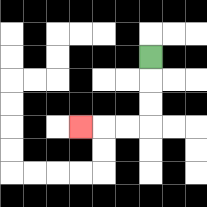{'start': '[6, 2]', 'end': '[3, 5]', 'path_directions': 'D,D,D,L,L,L', 'path_coordinates': '[[6, 2], [6, 3], [6, 4], [6, 5], [5, 5], [4, 5], [3, 5]]'}